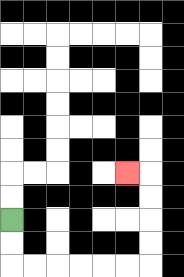{'start': '[0, 9]', 'end': '[5, 7]', 'path_directions': 'D,D,R,R,R,R,R,R,U,U,U,U,L', 'path_coordinates': '[[0, 9], [0, 10], [0, 11], [1, 11], [2, 11], [3, 11], [4, 11], [5, 11], [6, 11], [6, 10], [6, 9], [6, 8], [6, 7], [5, 7]]'}